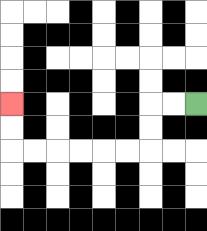{'start': '[8, 4]', 'end': '[0, 4]', 'path_directions': 'L,L,D,D,L,L,L,L,L,L,U,U', 'path_coordinates': '[[8, 4], [7, 4], [6, 4], [6, 5], [6, 6], [5, 6], [4, 6], [3, 6], [2, 6], [1, 6], [0, 6], [0, 5], [0, 4]]'}